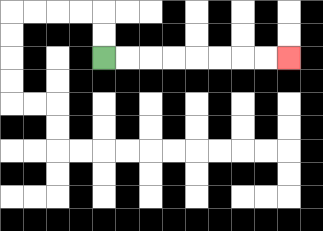{'start': '[4, 2]', 'end': '[12, 2]', 'path_directions': 'R,R,R,R,R,R,R,R', 'path_coordinates': '[[4, 2], [5, 2], [6, 2], [7, 2], [8, 2], [9, 2], [10, 2], [11, 2], [12, 2]]'}